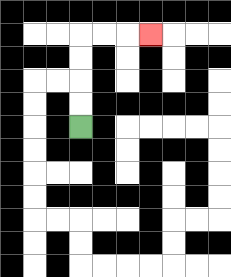{'start': '[3, 5]', 'end': '[6, 1]', 'path_directions': 'U,U,U,U,R,R,R', 'path_coordinates': '[[3, 5], [3, 4], [3, 3], [3, 2], [3, 1], [4, 1], [5, 1], [6, 1]]'}